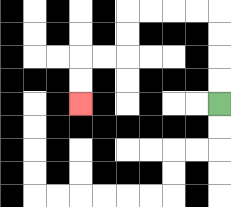{'start': '[9, 4]', 'end': '[3, 4]', 'path_directions': 'U,U,U,U,L,L,L,L,D,D,L,L,D,D', 'path_coordinates': '[[9, 4], [9, 3], [9, 2], [9, 1], [9, 0], [8, 0], [7, 0], [6, 0], [5, 0], [5, 1], [5, 2], [4, 2], [3, 2], [3, 3], [3, 4]]'}